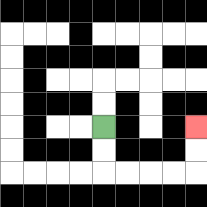{'start': '[4, 5]', 'end': '[8, 5]', 'path_directions': 'D,D,R,R,R,R,U,U', 'path_coordinates': '[[4, 5], [4, 6], [4, 7], [5, 7], [6, 7], [7, 7], [8, 7], [8, 6], [8, 5]]'}